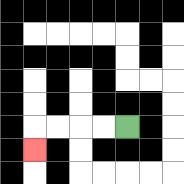{'start': '[5, 5]', 'end': '[1, 6]', 'path_directions': 'L,L,L,L,D', 'path_coordinates': '[[5, 5], [4, 5], [3, 5], [2, 5], [1, 5], [1, 6]]'}